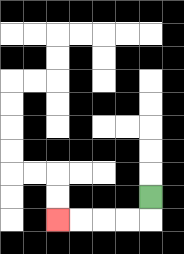{'start': '[6, 8]', 'end': '[2, 9]', 'path_directions': 'D,L,L,L,L', 'path_coordinates': '[[6, 8], [6, 9], [5, 9], [4, 9], [3, 9], [2, 9]]'}